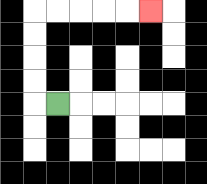{'start': '[2, 4]', 'end': '[6, 0]', 'path_directions': 'L,U,U,U,U,R,R,R,R,R', 'path_coordinates': '[[2, 4], [1, 4], [1, 3], [1, 2], [1, 1], [1, 0], [2, 0], [3, 0], [4, 0], [5, 0], [6, 0]]'}